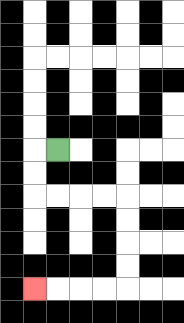{'start': '[2, 6]', 'end': '[1, 12]', 'path_directions': 'L,D,D,R,R,R,R,D,D,D,D,L,L,L,L', 'path_coordinates': '[[2, 6], [1, 6], [1, 7], [1, 8], [2, 8], [3, 8], [4, 8], [5, 8], [5, 9], [5, 10], [5, 11], [5, 12], [4, 12], [3, 12], [2, 12], [1, 12]]'}